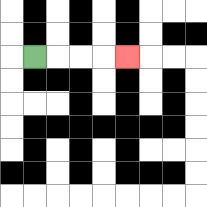{'start': '[1, 2]', 'end': '[5, 2]', 'path_directions': 'R,R,R,R', 'path_coordinates': '[[1, 2], [2, 2], [3, 2], [4, 2], [5, 2]]'}